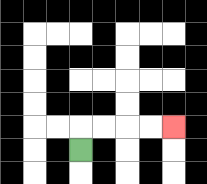{'start': '[3, 6]', 'end': '[7, 5]', 'path_directions': 'U,R,R,R,R', 'path_coordinates': '[[3, 6], [3, 5], [4, 5], [5, 5], [6, 5], [7, 5]]'}